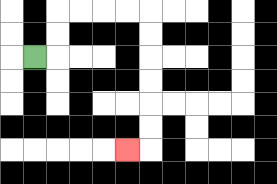{'start': '[1, 2]', 'end': '[5, 6]', 'path_directions': 'R,U,U,R,R,R,R,D,D,D,D,D,D,L', 'path_coordinates': '[[1, 2], [2, 2], [2, 1], [2, 0], [3, 0], [4, 0], [5, 0], [6, 0], [6, 1], [6, 2], [6, 3], [6, 4], [6, 5], [6, 6], [5, 6]]'}